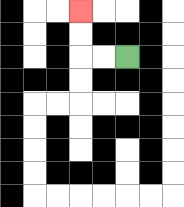{'start': '[5, 2]', 'end': '[3, 0]', 'path_directions': 'L,L,U,U', 'path_coordinates': '[[5, 2], [4, 2], [3, 2], [3, 1], [3, 0]]'}